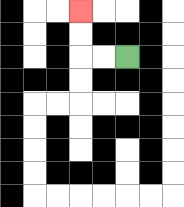{'start': '[5, 2]', 'end': '[3, 0]', 'path_directions': 'L,L,U,U', 'path_coordinates': '[[5, 2], [4, 2], [3, 2], [3, 1], [3, 0]]'}